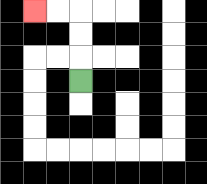{'start': '[3, 3]', 'end': '[1, 0]', 'path_directions': 'U,U,U,L,L', 'path_coordinates': '[[3, 3], [3, 2], [3, 1], [3, 0], [2, 0], [1, 0]]'}